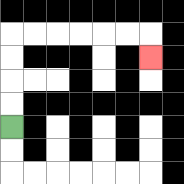{'start': '[0, 5]', 'end': '[6, 2]', 'path_directions': 'U,U,U,U,R,R,R,R,R,R,D', 'path_coordinates': '[[0, 5], [0, 4], [0, 3], [0, 2], [0, 1], [1, 1], [2, 1], [3, 1], [4, 1], [5, 1], [6, 1], [6, 2]]'}